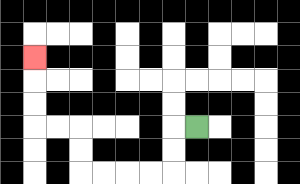{'start': '[8, 5]', 'end': '[1, 2]', 'path_directions': 'L,D,D,L,L,L,L,U,U,L,L,U,U,U', 'path_coordinates': '[[8, 5], [7, 5], [7, 6], [7, 7], [6, 7], [5, 7], [4, 7], [3, 7], [3, 6], [3, 5], [2, 5], [1, 5], [1, 4], [1, 3], [1, 2]]'}